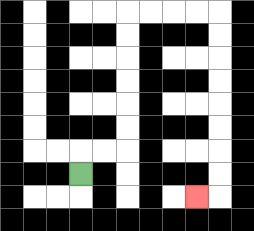{'start': '[3, 7]', 'end': '[8, 8]', 'path_directions': 'U,R,R,U,U,U,U,U,U,R,R,R,R,D,D,D,D,D,D,D,D,L', 'path_coordinates': '[[3, 7], [3, 6], [4, 6], [5, 6], [5, 5], [5, 4], [5, 3], [5, 2], [5, 1], [5, 0], [6, 0], [7, 0], [8, 0], [9, 0], [9, 1], [9, 2], [9, 3], [9, 4], [9, 5], [9, 6], [9, 7], [9, 8], [8, 8]]'}